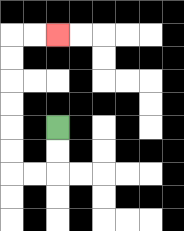{'start': '[2, 5]', 'end': '[2, 1]', 'path_directions': 'D,D,L,L,U,U,U,U,U,U,R,R', 'path_coordinates': '[[2, 5], [2, 6], [2, 7], [1, 7], [0, 7], [0, 6], [0, 5], [0, 4], [0, 3], [0, 2], [0, 1], [1, 1], [2, 1]]'}